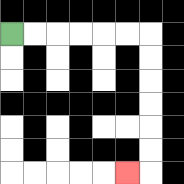{'start': '[0, 1]', 'end': '[5, 7]', 'path_directions': 'R,R,R,R,R,R,D,D,D,D,D,D,L', 'path_coordinates': '[[0, 1], [1, 1], [2, 1], [3, 1], [4, 1], [5, 1], [6, 1], [6, 2], [6, 3], [6, 4], [6, 5], [6, 6], [6, 7], [5, 7]]'}